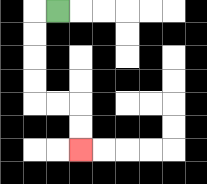{'start': '[2, 0]', 'end': '[3, 6]', 'path_directions': 'L,D,D,D,D,R,R,D,D', 'path_coordinates': '[[2, 0], [1, 0], [1, 1], [1, 2], [1, 3], [1, 4], [2, 4], [3, 4], [3, 5], [3, 6]]'}